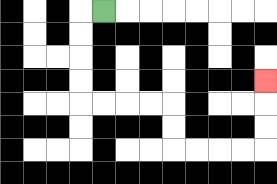{'start': '[4, 0]', 'end': '[11, 3]', 'path_directions': 'L,D,D,D,D,R,R,R,R,D,D,R,R,R,R,U,U,U', 'path_coordinates': '[[4, 0], [3, 0], [3, 1], [3, 2], [3, 3], [3, 4], [4, 4], [5, 4], [6, 4], [7, 4], [7, 5], [7, 6], [8, 6], [9, 6], [10, 6], [11, 6], [11, 5], [11, 4], [11, 3]]'}